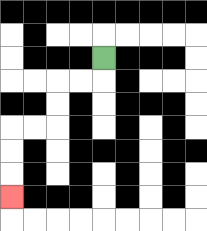{'start': '[4, 2]', 'end': '[0, 8]', 'path_directions': 'D,L,L,D,D,L,L,D,D,D', 'path_coordinates': '[[4, 2], [4, 3], [3, 3], [2, 3], [2, 4], [2, 5], [1, 5], [0, 5], [0, 6], [0, 7], [0, 8]]'}